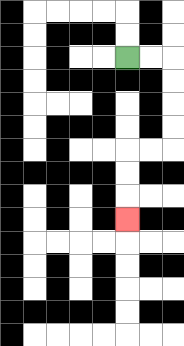{'start': '[5, 2]', 'end': '[5, 9]', 'path_directions': 'R,R,D,D,D,D,L,L,D,D,D', 'path_coordinates': '[[5, 2], [6, 2], [7, 2], [7, 3], [7, 4], [7, 5], [7, 6], [6, 6], [5, 6], [5, 7], [5, 8], [5, 9]]'}